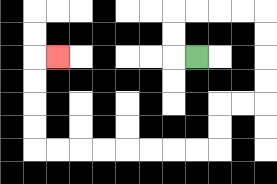{'start': '[8, 2]', 'end': '[2, 2]', 'path_directions': 'L,U,U,R,R,R,R,D,D,D,D,L,L,D,D,L,L,L,L,L,L,L,L,U,U,U,U,R', 'path_coordinates': '[[8, 2], [7, 2], [7, 1], [7, 0], [8, 0], [9, 0], [10, 0], [11, 0], [11, 1], [11, 2], [11, 3], [11, 4], [10, 4], [9, 4], [9, 5], [9, 6], [8, 6], [7, 6], [6, 6], [5, 6], [4, 6], [3, 6], [2, 6], [1, 6], [1, 5], [1, 4], [1, 3], [1, 2], [2, 2]]'}